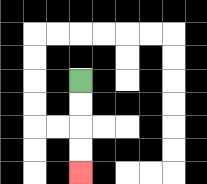{'start': '[3, 3]', 'end': '[3, 7]', 'path_directions': 'D,D,D,D', 'path_coordinates': '[[3, 3], [3, 4], [3, 5], [3, 6], [3, 7]]'}